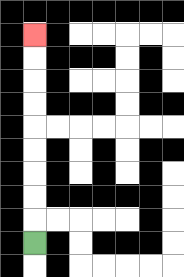{'start': '[1, 10]', 'end': '[1, 1]', 'path_directions': 'U,U,U,U,U,U,U,U,U', 'path_coordinates': '[[1, 10], [1, 9], [1, 8], [1, 7], [1, 6], [1, 5], [1, 4], [1, 3], [1, 2], [1, 1]]'}